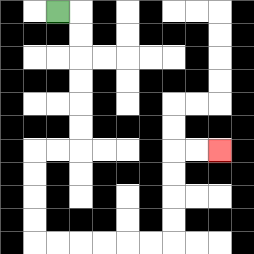{'start': '[2, 0]', 'end': '[9, 6]', 'path_directions': 'R,D,D,D,D,D,D,L,L,D,D,D,D,R,R,R,R,R,R,U,U,U,U,R,R', 'path_coordinates': '[[2, 0], [3, 0], [3, 1], [3, 2], [3, 3], [3, 4], [3, 5], [3, 6], [2, 6], [1, 6], [1, 7], [1, 8], [1, 9], [1, 10], [2, 10], [3, 10], [4, 10], [5, 10], [6, 10], [7, 10], [7, 9], [7, 8], [7, 7], [7, 6], [8, 6], [9, 6]]'}